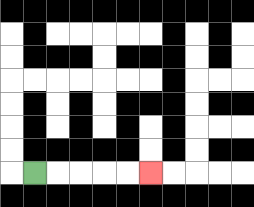{'start': '[1, 7]', 'end': '[6, 7]', 'path_directions': 'R,R,R,R,R', 'path_coordinates': '[[1, 7], [2, 7], [3, 7], [4, 7], [5, 7], [6, 7]]'}